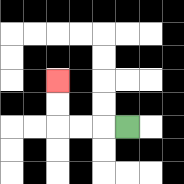{'start': '[5, 5]', 'end': '[2, 3]', 'path_directions': 'L,L,L,U,U', 'path_coordinates': '[[5, 5], [4, 5], [3, 5], [2, 5], [2, 4], [2, 3]]'}